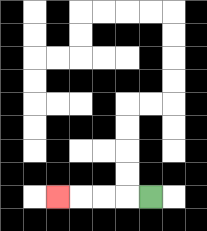{'start': '[6, 8]', 'end': '[2, 8]', 'path_directions': 'L,L,L,L', 'path_coordinates': '[[6, 8], [5, 8], [4, 8], [3, 8], [2, 8]]'}